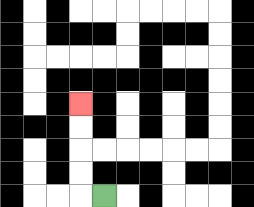{'start': '[4, 8]', 'end': '[3, 4]', 'path_directions': 'L,U,U,U,U', 'path_coordinates': '[[4, 8], [3, 8], [3, 7], [3, 6], [3, 5], [3, 4]]'}